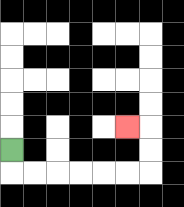{'start': '[0, 6]', 'end': '[5, 5]', 'path_directions': 'D,R,R,R,R,R,R,U,U,L', 'path_coordinates': '[[0, 6], [0, 7], [1, 7], [2, 7], [3, 7], [4, 7], [5, 7], [6, 7], [6, 6], [6, 5], [5, 5]]'}